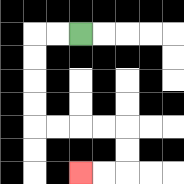{'start': '[3, 1]', 'end': '[3, 7]', 'path_directions': 'L,L,D,D,D,D,R,R,R,R,D,D,L,L', 'path_coordinates': '[[3, 1], [2, 1], [1, 1], [1, 2], [1, 3], [1, 4], [1, 5], [2, 5], [3, 5], [4, 5], [5, 5], [5, 6], [5, 7], [4, 7], [3, 7]]'}